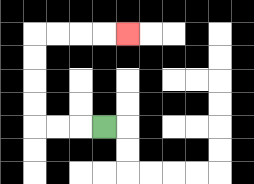{'start': '[4, 5]', 'end': '[5, 1]', 'path_directions': 'L,L,L,U,U,U,U,R,R,R,R', 'path_coordinates': '[[4, 5], [3, 5], [2, 5], [1, 5], [1, 4], [1, 3], [1, 2], [1, 1], [2, 1], [3, 1], [4, 1], [5, 1]]'}